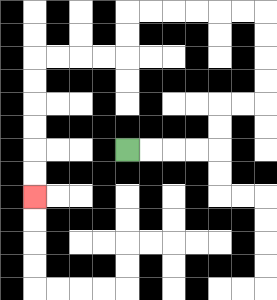{'start': '[5, 6]', 'end': '[1, 8]', 'path_directions': 'R,R,R,R,U,U,R,R,U,U,U,U,L,L,L,L,L,L,D,D,L,L,L,L,D,D,D,D,D,D', 'path_coordinates': '[[5, 6], [6, 6], [7, 6], [8, 6], [9, 6], [9, 5], [9, 4], [10, 4], [11, 4], [11, 3], [11, 2], [11, 1], [11, 0], [10, 0], [9, 0], [8, 0], [7, 0], [6, 0], [5, 0], [5, 1], [5, 2], [4, 2], [3, 2], [2, 2], [1, 2], [1, 3], [1, 4], [1, 5], [1, 6], [1, 7], [1, 8]]'}